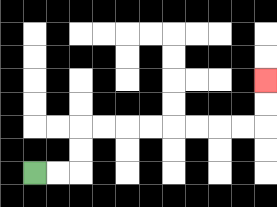{'start': '[1, 7]', 'end': '[11, 3]', 'path_directions': 'R,R,U,U,R,R,R,R,R,R,R,R,U,U', 'path_coordinates': '[[1, 7], [2, 7], [3, 7], [3, 6], [3, 5], [4, 5], [5, 5], [6, 5], [7, 5], [8, 5], [9, 5], [10, 5], [11, 5], [11, 4], [11, 3]]'}